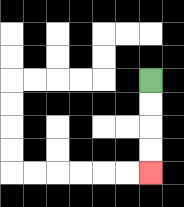{'start': '[6, 3]', 'end': '[6, 7]', 'path_directions': 'D,D,D,D', 'path_coordinates': '[[6, 3], [6, 4], [6, 5], [6, 6], [6, 7]]'}